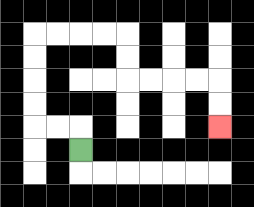{'start': '[3, 6]', 'end': '[9, 5]', 'path_directions': 'U,L,L,U,U,U,U,R,R,R,R,D,D,R,R,R,R,D,D', 'path_coordinates': '[[3, 6], [3, 5], [2, 5], [1, 5], [1, 4], [1, 3], [1, 2], [1, 1], [2, 1], [3, 1], [4, 1], [5, 1], [5, 2], [5, 3], [6, 3], [7, 3], [8, 3], [9, 3], [9, 4], [9, 5]]'}